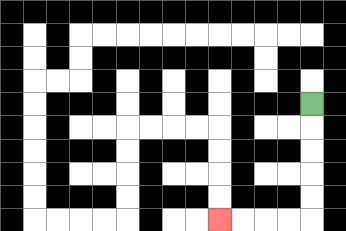{'start': '[13, 4]', 'end': '[9, 9]', 'path_directions': 'D,D,D,D,D,L,L,L,L', 'path_coordinates': '[[13, 4], [13, 5], [13, 6], [13, 7], [13, 8], [13, 9], [12, 9], [11, 9], [10, 9], [9, 9]]'}